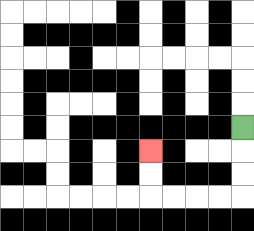{'start': '[10, 5]', 'end': '[6, 6]', 'path_directions': 'D,D,D,L,L,L,L,U,U', 'path_coordinates': '[[10, 5], [10, 6], [10, 7], [10, 8], [9, 8], [8, 8], [7, 8], [6, 8], [6, 7], [6, 6]]'}